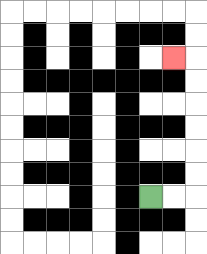{'start': '[6, 8]', 'end': '[7, 2]', 'path_directions': 'R,R,U,U,U,U,U,U,L', 'path_coordinates': '[[6, 8], [7, 8], [8, 8], [8, 7], [8, 6], [8, 5], [8, 4], [8, 3], [8, 2], [7, 2]]'}